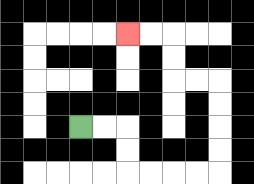{'start': '[3, 5]', 'end': '[5, 1]', 'path_directions': 'R,R,D,D,R,R,R,R,U,U,U,U,L,L,U,U,L,L', 'path_coordinates': '[[3, 5], [4, 5], [5, 5], [5, 6], [5, 7], [6, 7], [7, 7], [8, 7], [9, 7], [9, 6], [9, 5], [9, 4], [9, 3], [8, 3], [7, 3], [7, 2], [7, 1], [6, 1], [5, 1]]'}